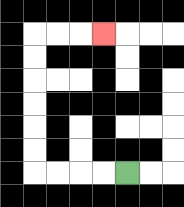{'start': '[5, 7]', 'end': '[4, 1]', 'path_directions': 'L,L,L,L,U,U,U,U,U,U,R,R,R', 'path_coordinates': '[[5, 7], [4, 7], [3, 7], [2, 7], [1, 7], [1, 6], [1, 5], [1, 4], [1, 3], [1, 2], [1, 1], [2, 1], [3, 1], [4, 1]]'}